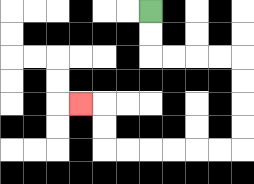{'start': '[6, 0]', 'end': '[3, 4]', 'path_directions': 'D,D,R,R,R,R,D,D,D,D,L,L,L,L,L,L,U,U,L', 'path_coordinates': '[[6, 0], [6, 1], [6, 2], [7, 2], [8, 2], [9, 2], [10, 2], [10, 3], [10, 4], [10, 5], [10, 6], [9, 6], [8, 6], [7, 6], [6, 6], [5, 6], [4, 6], [4, 5], [4, 4], [3, 4]]'}